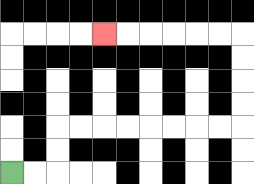{'start': '[0, 7]', 'end': '[4, 1]', 'path_directions': 'R,R,U,U,R,R,R,R,R,R,R,R,U,U,U,U,L,L,L,L,L,L', 'path_coordinates': '[[0, 7], [1, 7], [2, 7], [2, 6], [2, 5], [3, 5], [4, 5], [5, 5], [6, 5], [7, 5], [8, 5], [9, 5], [10, 5], [10, 4], [10, 3], [10, 2], [10, 1], [9, 1], [8, 1], [7, 1], [6, 1], [5, 1], [4, 1]]'}